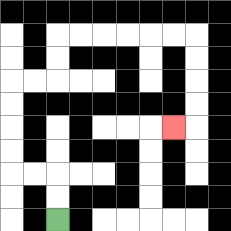{'start': '[2, 9]', 'end': '[7, 5]', 'path_directions': 'U,U,L,L,U,U,U,U,R,R,U,U,R,R,R,R,R,R,D,D,D,D,L', 'path_coordinates': '[[2, 9], [2, 8], [2, 7], [1, 7], [0, 7], [0, 6], [0, 5], [0, 4], [0, 3], [1, 3], [2, 3], [2, 2], [2, 1], [3, 1], [4, 1], [5, 1], [6, 1], [7, 1], [8, 1], [8, 2], [8, 3], [8, 4], [8, 5], [7, 5]]'}